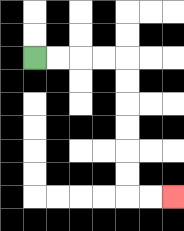{'start': '[1, 2]', 'end': '[7, 8]', 'path_directions': 'R,R,R,R,D,D,D,D,D,D,R,R', 'path_coordinates': '[[1, 2], [2, 2], [3, 2], [4, 2], [5, 2], [5, 3], [5, 4], [5, 5], [5, 6], [5, 7], [5, 8], [6, 8], [7, 8]]'}